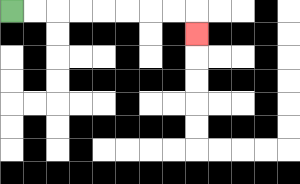{'start': '[0, 0]', 'end': '[8, 1]', 'path_directions': 'R,R,R,R,R,R,R,R,D', 'path_coordinates': '[[0, 0], [1, 0], [2, 0], [3, 0], [4, 0], [5, 0], [6, 0], [7, 0], [8, 0], [8, 1]]'}